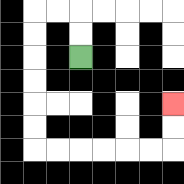{'start': '[3, 2]', 'end': '[7, 4]', 'path_directions': 'U,U,L,L,D,D,D,D,D,D,R,R,R,R,R,R,U,U', 'path_coordinates': '[[3, 2], [3, 1], [3, 0], [2, 0], [1, 0], [1, 1], [1, 2], [1, 3], [1, 4], [1, 5], [1, 6], [2, 6], [3, 6], [4, 6], [5, 6], [6, 6], [7, 6], [7, 5], [7, 4]]'}